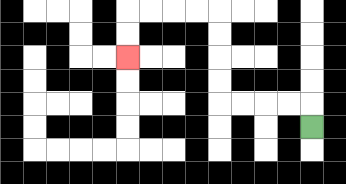{'start': '[13, 5]', 'end': '[5, 2]', 'path_directions': 'U,L,L,L,L,U,U,U,U,L,L,L,L,D,D', 'path_coordinates': '[[13, 5], [13, 4], [12, 4], [11, 4], [10, 4], [9, 4], [9, 3], [9, 2], [9, 1], [9, 0], [8, 0], [7, 0], [6, 0], [5, 0], [5, 1], [5, 2]]'}